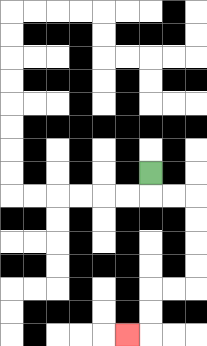{'start': '[6, 7]', 'end': '[5, 14]', 'path_directions': 'D,R,R,D,D,D,D,L,L,D,D,L', 'path_coordinates': '[[6, 7], [6, 8], [7, 8], [8, 8], [8, 9], [8, 10], [8, 11], [8, 12], [7, 12], [6, 12], [6, 13], [6, 14], [5, 14]]'}